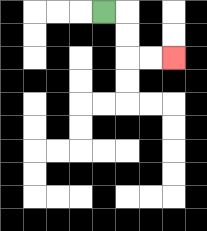{'start': '[4, 0]', 'end': '[7, 2]', 'path_directions': 'R,D,D,R,R', 'path_coordinates': '[[4, 0], [5, 0], [5, 1], [5, 2], [6, 2], [7, 2]]'}